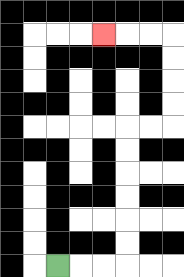{'start': '[2, 11]', 'end': '[4, 1]', 'path_directions': 'R,R,R,U,U,U,U,U,U,R,R,U,U,U,U,L,L,L', 'path_coordinates': '[[2, 11], [3, 11], [4, 11], [5, 11], [5, 10], [5, 9], [5, 8], [5, 7], [5, 6], [5, 5], [6, 5], [7, 5], [7, 4], [7, 3], [7, 2], [7, 1], [6, 1], [5, 1], [4, 1]]'}